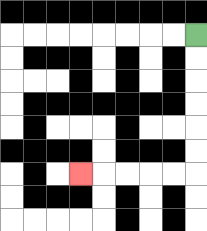{'start': '[8, 1]', 'end': '[3, 7]', 'path_directions': 'D,D,D,D,D,D,L,L,L,L,L', 'path_coordinates': '[[8, 1], [8, 2], [8, 3], [8, 4], [8, 5], [8, 6], [8, 7], [7, 7], [6, 7], [5, 7], [4, 7], [3, 7]]'}